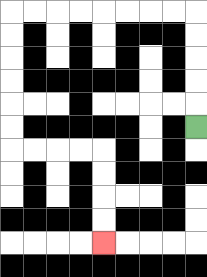{'start': '[8, 5]', 'end': '[4, 10]', 'path_directions': 'U,U,U,U,U,L,L,L,L,L,L,L,L,D,D,D,D,D,D,R,R,R,R,D,D,D,D', 'path_coordinates': '[[8, 5], [8, 4], [8, 3], [8, 2], [8, 1], [8, 0], [7, 0], [6, 0], [5, 0], [4, 0], [3, 0], [2, 0], [1, 0], [0, 0], [0, 1], [0, 2], [0, 3], [0, 4], [0, 5], [0, 6], [1, 6], [2, 6], [3, 6], [4, 6], [4, 7], [4, 8], [4, 9], [4, 10]]'}